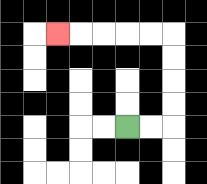{'start': '[5, 5]', 'end': '[2, 1]', 'path_directions': 'R,R,U,U,U,U,L,L,L,L,L', 'path_coordinates': '[[5, 5], [6, 5], [7, 5], [7, 4], [7, 3], [7, 2], [7, 1], [6, 1], [5, 1], [4, 1], [3, 1], [2, 1]]'}